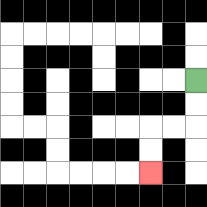{'start': '[8, 3]', 'end': '[6, 7]', 'path_directions': 'D,D,L,L,D,D', 'path_coordinates': '[[8, 3], [8, 4], [8, 5], [7, 5], [6, 5], [6, 6], [6, 7]]'}